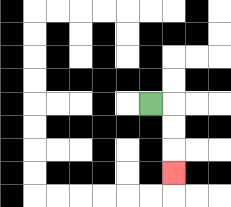{'start': '[6, 4]', 'end': '[7, 7]', 'path_directions': 'R,D,D,D', 'path_coordinates': '[[6, 4], [7, 4], [7, 5], [7, 6], [7, 7]]'}